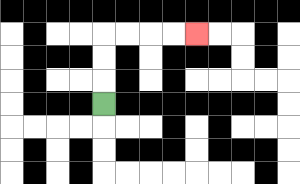{'start': '[4, 4]', 'end': '[8, 1]', 'path_directions': 'U,U,U,R,R,R,R', 'path_coordinates': '[[4, 4], [4, 3], [4, 2], [4, 1], [5, 1], [6, 1], [7, 1], [8, 1]]'}